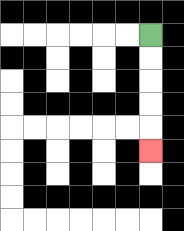{'start': '[6, 1]', 'end': '[6, 6]', 'path_directions': 'D,D,D,D,D', 'path_coordinates': '[[6, 1], [6, 2], [6, 3], [6, 4], [6, 5], [6, 6]]'}